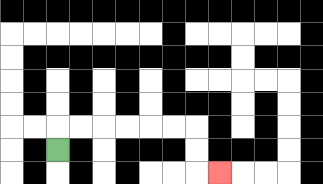{'start': '[2, 6]', 'end': '[9, 7]', 'path_directions': 'U,R,R,R,R,R,R,D,D,R', 'path_coordinates': '[[2, 6], [2, 5], [3, 5], [4, 5], [5, 5], [6, 5], [7, 5], [8, 5], [8, 6], [8, 7], [9, 7]]'}